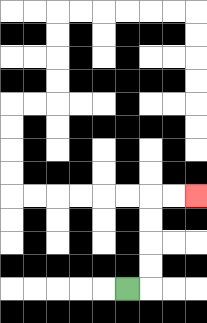{'start': '[5, 12]', 'end': '[8, 8]', 'path_directions': 'R,U,U,U,U,R,R', 'path_coordinates': '[[5, 12], [6, 12], [6, 11], [6, 10], [6, 9], [6, 8], [7, 8], [8, 8]]'}